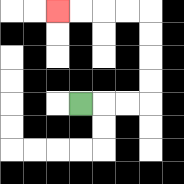{'start': '[3, 4]', 'end': '[2, 0]', 'path_directions': 'R,R,R,U,U,U,U,L,L,L,L', 'path_coordinates': '[[3, 4], [4, 4], [5, 4], [6, 4], [6, 3], [6, 2], [6, 1], [6, 0], [5, 0], [4, 0], [3, 0], [2, 0]]'}